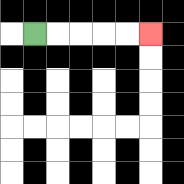{'start': '[1, 1]', 'end': '[6, 1]', 'path_directions': 'R,R,R,R,R', 'path_coordinates': '[[1, 1], [2, 1], [3, 1], [4, 1], [5, 1], [6, 1]]'}